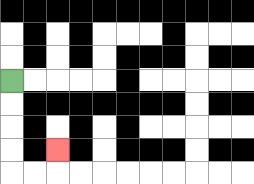{'start': '[0, 3]', 'end': '[2, 6]', 'path_directions': 'D,D,D,D,R,R,U', 'path_coordinates': '[[0, 3], [0, 4], [0, 5], [0, 6], [0, 7], [1, 7], [2, 7], [2, 6]]'}